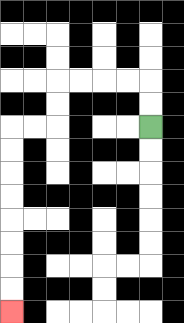{'start': '[6, 5]', 'end': '[0, 13]', 'path_directions': 'U,U,L,L,L,L,D,D,L,L,D,D,D,D,D,D,D,D', 'path_coordinates': '[[6, 5], [6, 4], [6, 3], [5, 3], [4, 3], [3, 3], [2, 3], [2, 4], [2, 5], [1, 5], [0, 5], [0, 6], [0, 7], [0, 8], [0, 9], [0, 10], [0, 11], [0, 12], [0, 13]]'}